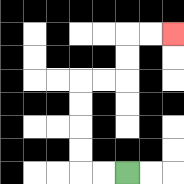{'start': '[5, 7]', 'end': '[7, 1]', 'path_directions': 'L,L,U,U,U,U,R,R,U,U,R,R', 'path_coordinates': '[[5, 7], [4, 7], [3, 7], [3, 6], [3, 5], [3, 4], [3, 3], [4, 3], [5, 3], [5, 2], [5, 1], [6, 1], [7, 1]]'}